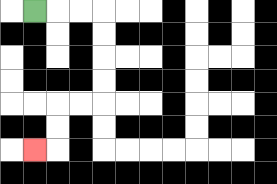{'start': '[1, 0]', 'end': '[1, 6]', 'path_directions': 'R,R,R,D,D,D,D,L,L,D,D,L', 'path_coordinates': '[[1, 0], [2, 0], [3, 0], [4, 0], [4, 1], [4, 2], [4, 3], [4, 4], [3, 4], [2, 4], [2, 5], [2, 6], [1, 6]]'}